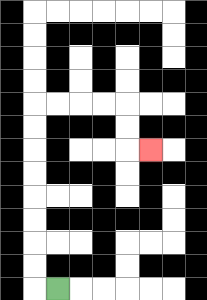{'start': '[2, 12]', 'end': '[6, 6]', 'path_directions': 'L,U,U,U,U,U,U,U,U,R,R,R,R,D,D,R', 'path_coordinates': '[[2, 12], [1, 12], [1, 11], [1, 10], [1, 9], [1, 8], [1, 7], [1, 6], [1, 5], [1, 4], [2, 4], [3, 4], [4, 4], [5, 4], [5, 5], [5, 6], [6, 6]]'}